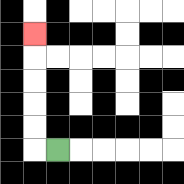{'start': '[2, 6]', 'end': '[1, 1]', 'path_directions': 'L,U,U,U,U,U', 'path_coordinates': '[[2, 6], [1, 6], [1, 5], [1, 4], [1, 3], [1, 2], [1, 1]]'}